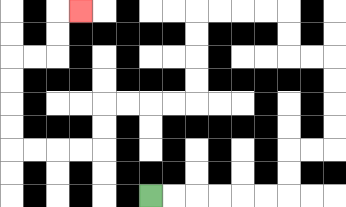{'start': '[6, 8]', 'end': '[3, 0]', 'path_directions': 'R,R,R,R,R,R,U,U,R,R,U,U,U,U,L,L,U,U,L,L,L,L,D,D,D,D,L,L,L,L,D,D,L,L,L,L,U,U,U,U,R,R,U,U,R', 'path_coordinates': '[[6, 8], [7, 8], [8, 8], [9, 8], [10, 8], [11, 8], [12, 8], [12, 7], [12, 6], [13, 6], [14, 6], [14, 5], [14, 4], [14, 3], [14, 2], [13, 2], [12, 2], [12, 1], [12, 0], [11, 0], [10, 0], [9, 0], [8, 0], [8, 1], [8, 2], [8, 3], [8, 4], [7, 4], [6, 4], [5, 4], [4, 4], [4, 5], [4, 6], [3, 6], [2, 6], [1, 6], [0, 6], [0, 5], [0, 4], [0, 3], [0, 2], [1, 2], [2, 2], [2, 1], [2, 0], [3, 0]]'}